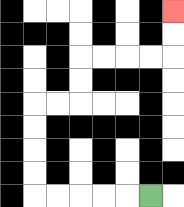{'start': '[6, 8]', 'end': '[7, 0]', 'path_directions': 'L,L,L,L,L,U,U,U,U,R,R,U,U,R,R,R,R,U,U', 'path_coordinates': '[[6, 8], [5, 8], [4, 8], [3, 8], [2, 8], [1, 8], [1, 7], [1, 6], [1, 5], [1, 4], [2, 4], [3, 4], [3, 3], [3, 2], [4, 2], [5, 2], [6, 2], [7, 2], [7, 1], [7, 0]]'}